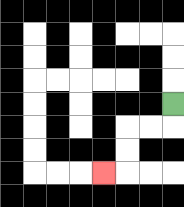{'start': '[7, 4]', 'end': '[4, 7]', 'path_directions': 'D,L,L,D,D,L', 'path_coordinates': '[[7, 4], [7, 5], [6, 5], [5, 5], [5, 6], [5, 7], [4, 7]]'}